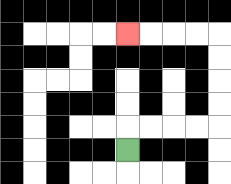{'start': '[5, 6]', 'end': '[5, 1]', 'path_directions': 'U,R,R,R,R,U,U,U,U,L,L,L,L', 'path_coordinates': '[[5, 6], [5, 5], [6, 5], [7, 5], [8, 5], [9, 5], [9, 4], [9, 3], [9, 2], [9, 1], [8, 1], [7, 1], [6, 1], [5, 1]]'}